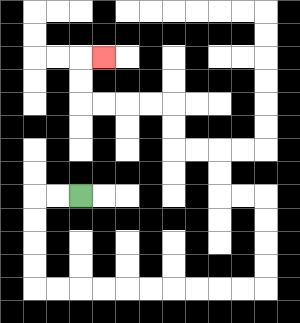{'start': '[3, 8]', 'end': '[4, 2]', 'path_directions': 'L,L,D,D,D,D,R,R,R,R,R,R,R,R,R,R,U,U,U,U,L,L,U,U,L,L,U,U,L,L,L,L,U,U,R', 'path_coordinates': '[[3, 8], [2, 8], [1, 8], [1, 9], [1, 10], [1, 11], [1, 12], [2, 12], [3, 12], [4, 12], [5, 12], [6, 12], [7, 12], [8, 12], [9, 12], [10, 12], [11, 12], [11, 11], [11, 10], [11, 9], [11, 8], [10, 8], [9, 8], [9, 7], [9, 6], [8, 6], [7, 6], [7, 5], [7, 4], [6, 4], [5, 4], [4, 4], [3, 4], [3, 3], [3, 2], [4, 2]]'}